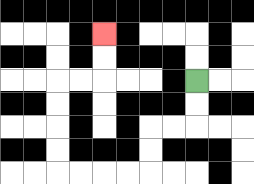{'start': '[8, 3]', 'end': '[4, 1]', 'path_directions': 'D,D,L,L,D,D,L,L,L,L,U,U,U,U,R,R,U,U', 'path_coordinates': '[[8, 3], [8, 4], [8, 5], [7, 5], [6, 5], [6, 6], [6, 7], [5, 7], [4, 7], [3, 7], [2, 7], [2, 6], [2, 5], [2, 4], [2, 3], [3, 3], [4, 3], [4, 2], [4, 1]]'}